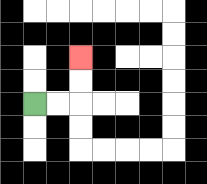{'start': '[1, 4]', 'end': '[3, 2]', 'path_directions': 'R,R,U,U', 'path_coordinates': '[[1, 4], [2, 4], [3, 4], [3, 3], [3, 2]]'}